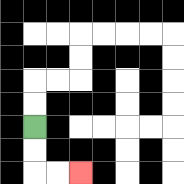{'start': '[1, 5]', 'end': '[3, 7]', 'path_directions': 'D,D,R,R', 'path_coordinates': '[[1, 5], [1, 6], [1, 7], [2, 7], [3, 7]]'}